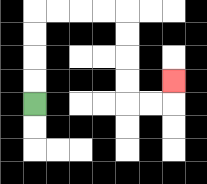{'start': '[1, 4]', 'end': '[7, 3]', 'path_directions': 'U,U,U,U,R,R,R,R,D,D,D,D,R,R,U', 'path_coordinates': '[[1, 4], [1, 3], [1, 2], [1, 1], [1, 0], [2, 0], [3, 0], [4, 0], [5, 0], [5, 1], [5, 2], [5, 3], [5, 4], [6, 4], [7, 4], [7, 3]]'}